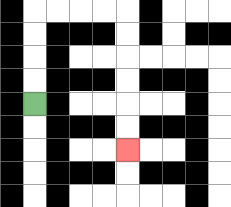{'start': '[1, 4]', 'end': '[5, 6]', 'path_directions': 'U,U,U,U,R,R,R,R,D,D,D,D,D,D', 'path_coordinates': '[[1, 4], [1, 3], [1, 2], [1, 1], [1, 0], [2, 0], [3, 0], [4, 0], [5, 0], [5, 1], [5, 2], [5, 3], [5, 4], [5, 5], [5, 6]]'}